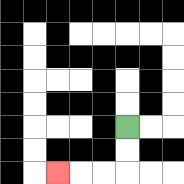{'start': '[5, 5]', 'end': '[2, 7]', 'path_directions': 'D,D,L,L,L', 'path_coordinates': '[[5, 5], [5, 6], [5, 7], [4, 7], [3, 7], [2, 7]]'}